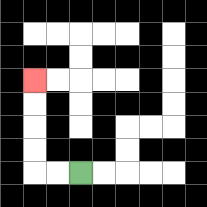{'start': '[3, 7]', 'end': '[1, 3]', 'path_directions': 'L,L,U,U,U,U', 'path_coordinates': '[[3, 7], [2, 7], [1, 7], [1, 6], [1, 5], [1, 4], [1, 3]]'}